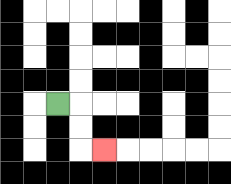{'start': '[2, 4]', 'end': '[4, 6]', 'path_directions': 'R,D,D,R', 'path_coordinates': '[[2, 4], [3, 4], [3, 5], [3, 6], [4, 6]]'}